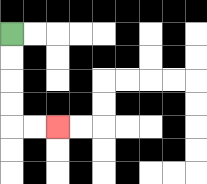{'start': '[0, 1]', 'end': '[2, 5]', 'path_directions': 'D,D,D,D,R,R', 'path_coordinates': '[[0, 1], [0, 2], [0, 3], [0, 4], [0, 5], [1, 5], [2, 5]]'}